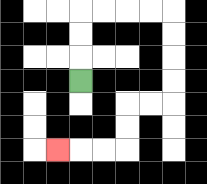{'start': '[3, 3]', 'end': '[2, 6]', 'path_directions': 'U,U,U,R,R,R,R,D,D,D,D,L,L,D,D,L,L,L', 'path_coordinates': '[[3, 3], [3, 2], [3, 1], [3, 0], [4, 0], [5, 0], [6, 0], [7, 0], [7, 1], [7, 2], [7, 3], [7, 4], [6, 4], [5, 4], [5, 5], [5, 6], [4, 6], [3, 6], [2, 6]]'}